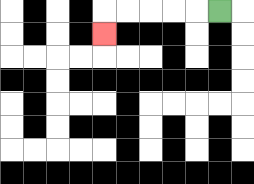{'start': '[9, 0]', 'end': '[4, 1]', 'path_directions': 'L,L,L,L,L,D', 'path_coordinates': '[[9, 0], [8, 0], [7, 0], [6, 0], [5, 0], [4, 0], [4, 1]]'}